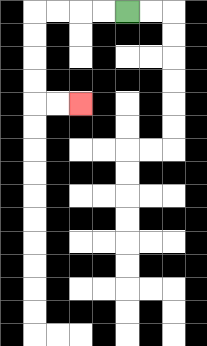{'start': '[5, 0]', 'end': '[3, 4]', 'path_directions': 'L,L,L,L,D,D,D,D,R,R', 'path_coordinates': '[[5, 0], [4, 0], [3, 0], [2, 0], [1, 0], [1, 1], [1, 2], [1, 3], [1, 4], [2, 4], [3, 4]]'}